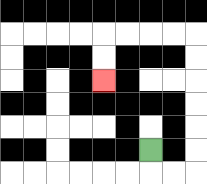{'start': '[6, 6]', 'end': '[4, 3]', 'path_directions': 'D,R,R,U,U,U,U,U,U,L,L,L,L,D,D', 'path_coordinates': '[[6, 6], [6, 7], [7, 7], [8, 7], [8, 6], [8, 5], [8, 4], [8, 3], [8, 2], [8, 1], [7, 1], [6, 1], [5, 1], [4, 1], [4, 2], [4, 3]]'}